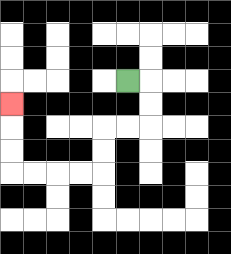{'start': '[5, 3]', 'end': '[0, 4]', 'path_directions': 'R,D,D,L,L,D,D,L,L,L,L,U,U,U', 'path_coordinates': '[[5, 3], [6, 3], [6, 4], [6, 5], [5, 5], [4, 5], [4, 6], [4, 7], [3, 7], [2, 7], [1, 7], [0, 7], [0, 6], [0, 5], [0, 4]]'}